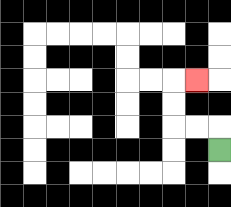{'start': '[9, 6]', 'end': '[8, 3]', 'path_directions': 'U,L,L,U,U,R', 'path_coordinates': '[[9, 6], [9, 5], [8, 5], [7, 5], [7, 4], [7, 3], [8, 3]]'}